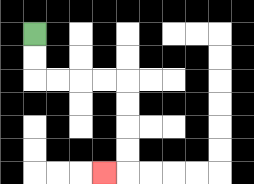{'start': '[1, 1]', 'end': '[4, 7]', 'path_directions': 'D,D,R,R,R,R,D,D,D,D,L', 'path_coordinates': '[[1, 1], [1, 2], [1, 3], [2, 3], [3, 3], [4, 3], [5, 3], [5, 4], [5, 5], [5, 6], [5, 7], [4, 7]]'}